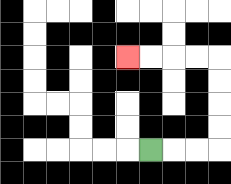{'start': '[6, 6]', 'end': '[5, 2]', 'path_directions': 'R,R,R,U,U,U,U,L,L,L,L', 'path_coordinates': '[[6, 6], [7, 6], [8, 6], [9, 6], [9, 5], [9, 4], [9, 3], [9, 2], [8, 2], [7, 2], [6, 2], [5, 2]]'}